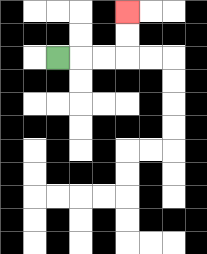{'start': '[2, 2]', 'end': '[5, 0]', 'path_directions': 'R,R,R,U,U', 'path_coordinates': '[[2, 2], [3, 2], [4, 2], [5, 2], [5, 1], [5, 0]]'}